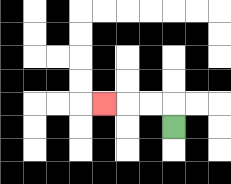{'start': '[7, 5]', 'end': '[4, 4]', 'path_directions': 'U,L,L,L', 'path_coordinates': '[[7, 5], [7, 4], [6, 4], [5, 4], [4, 4]]'}